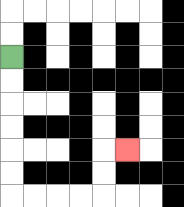{'start': '[0, 2]', 'end': '[5, 6]', 'path_directions': 'D,D,D,D,D,D,R,R,R,R,U,U,R', 'path_coordinates': '[[0, 2], [0, 3], [0, 4], [0, 5], [0, 6], [0, 7], [0, 8], [1, 8], [2, 8], [3, 8], [4, 8], [4, 7], [4, 6], [5, 6]]'}